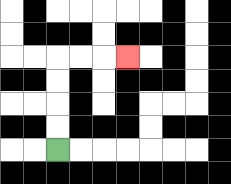{'start': '[2, 6]', 'end': '[5, 2]', 'path_directions': 'U,U,U,U,R,R,R', 'path_coordinates': '[[2, 6], [2, 5], [2, 4], [2, 3], [2, 2], [3, 2], [4, 2], [5, 2]]'}